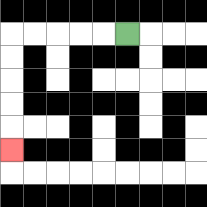{'start': '[5, 1]', 'end': '[0, 6]', 'path_directions': 'L,L,L,L,L,D,D,D,D,D', 'path_coordinates': '[[5, 1], [4, 1], [3, 1], [2, 1], [1, 1], [0, 1], [0, 2], [0, 3], [0, 4], [0, 5], [0, 6]]'}